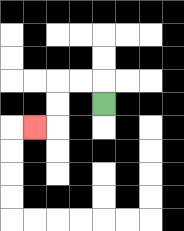{'start': '[4, 4]', 'end': '[1, 5]', 'path_directions': 'U,L,L,D,D,L', 'path_coordinates': '[[4, 4], [4, 3], [3, 3], [2, 3], [2, 4], [2, 5], [1, 5]]'}